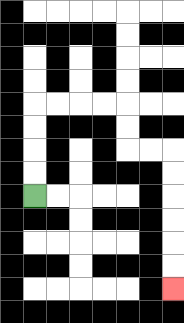{'start': '[1, 8]', 'end': '[7, 12]', 'path_directions': 'U,U,U,U,R,R,R,R,D,D,R,R,D,D,D,D,D,D', 'path_coordinates': '[[1, 8], [1, 7], [1, 6], [1, 5], [1, 4], [2, 4], [3, 4], [4, 4], [5, 4], [5, 5], [5, 6], [6, 6], [7, 6], [7, 7], [7, 8], [7, 9], [7, 10], [7, 11], [7, 12]]'}